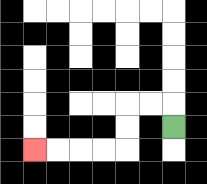{'start': '[7, 5]', 'end': '[1, 6]', 'path_directions': 'U,L,L,D,D,L,L,L,L', 'path_coordinates': '[[7, 5], [7, 4], [6, 4], [5, 4], [5, 5], [5, 6], [4, 6], [3, 6], [2, 6], [1, 6]]'}